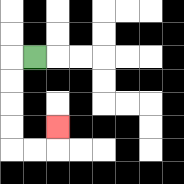{'start': '[1, 2]', 'end': '[2, 5]', 'path_directions': 'L,D,D,D,D,R,R,U', 'path_coordinates': '[[1, 2], [0, 2], [0, 3], [0, 4], [0, 5], [0, 6], [1, 6], [2, 6], [2, 5]]'}